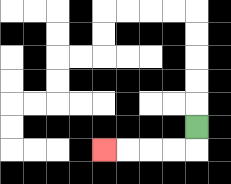{'start': '[8, 5]', 'end': '[4, 6]', 'path_directions': 'D,L,L,L,L', 'path_coordinates': '[[8, 5], [8, 6], [7, 6], [6, 6], [5, 6], [4, 6]]'}